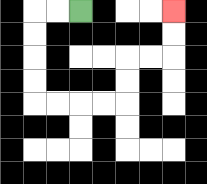{'start': '[3, 0]', 'end': '[7, 0]', 'path_directions': 'L,L,D,D,D,D,R,R,R,R,U,U,R,R,U,U', 'path_coordinates': '[[3, 0], [2, 0], [1, 0], [1, 1], [1, 2], [1, 3], [1, 4], [2, 4], [3, 4], [4, 4], [5, 4], [5, 3], [5, 2], [6, 2], [7, 2], [7, 1], [7, 0]]'}